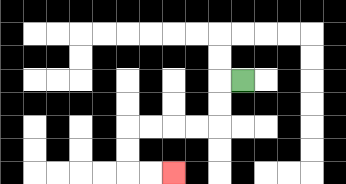{'start': '[10, 3]', 'end': '[7, 7]', 'path_directions': 'L,D,D,L,L,L,L,D,D,R,R', 'path_coordinates': '[[10, 3], [9, 3], [9, 4], [9, 5], [8, 5], [7, 5], [6, 5], [5, 5], [5, 6], [5, 7], [6, 7], [7, 7]]'}